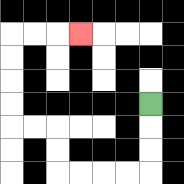{'start': '[6, 4]', 'end': '[3, 1]', 'path_directions': 'D,D,D,L,L,L,L,U,U,L,L,U,U,U,U,R,R,R', 'path_coordinates': '[[6, 4], [6, 5], [6, 6], [6, 7], [5, 7], [4, 7], [3, 7], [2, 7], [2, 6], [2, 5], [1, 5], [0, 5], [0, 4], [0, 3], [0, 2], [0, 1], [1, 1], [2, 1], [3, 1]]'}